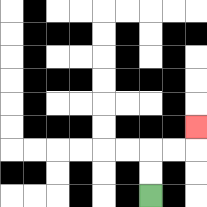{'start': '[6, 8]', 'end': '[8, 5]', 'path_directions': 'U,U,R,R,U', 'path_coordinates': '[[6, 8], [6, 7], [6, 6], [7, 6], [8, 6], [8, 5]]'}